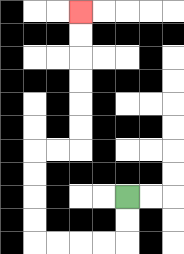{'start': '[5, 8]', 'end': '[3, 0]', 'path_directions': 'D,D,L,L,L,L,U,U,U,U,R,R,U,U,U,U,U,U', 'path_coordinates': '[[5, 8], [5, 9], [5, 10], [4, 10], [3, 10], [2, 10], [1, 10], [1, 9], [1, 8], [1, 7], [1, 6], [2, 6], [3, 6], [3, 5], [3, 4], [3, 3], [3, 2], [3, 1], [3, 0]]'}